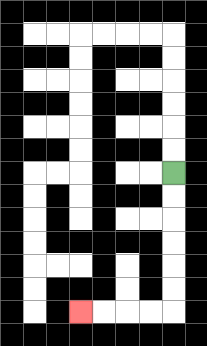{'start': '[7, 7]', 'end': '[3, 13]', 'path_directions': 'D,D,D,D,D,D,L,L,L,L', 'path_coordinates': '[[7, 7], [7, 8], [7, 9], [7, 10], [7, 11], [7, 12], [7, 13], [6, 13], [5, 13], [4, 13], [3, 13]]'}